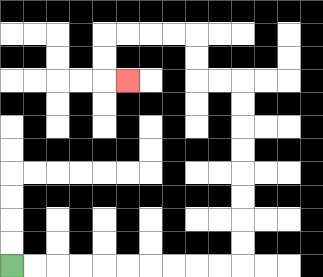{'start': '[0, 11]', 'end': '[5, 3]', 'path_directions': 'R,R,R,R,R,R,R,R,R,R,U,U,U,U,U,U,U,U,L,L,U,U,L,L,L,L,D,D,R', 'path_coordinates': '[[0, 11], [1, 11], [2, 11], [3, 11], [4, 11], [5, 11], [6, 11], [7, 11], [8, 11], [9, 11], [10, 11], [10, 10], [10, 9], [10, 8], [10, 7], [10, 6], [10, 5], [10, 4], [10, 3], [9, 3], [8, 3], [8, 2], [8, 1], [7, 1], [6, 1], [5, 1], [4, 1], [4, 2], [4, 3], [5, 3]]'}